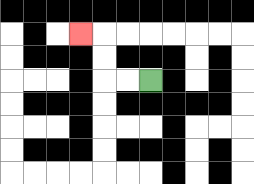{'start': '[6, 3]', 'end': '[3, 1]', 'path_directions': 'L,L,U,U,L', 'path_coordinates': '[[6, 3], [5, 3], [4, 3], [4, 2], [4, 1], [3, 1]]'}